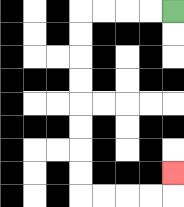{'start': '[7, 0]', 'end': '[7, 7]', 'path_directions': 'L,L,L,L,D,D,D,D,D,D,D,D,R,R,R,R,U', 'path_coordinates': '[[7, 0], [6, 0], [5, 0], [4, 0], [3, 0], [3, 1], [3, 2], [3, 3], [3, 4], [3, 5], [3, 6], [3, 7], [3, 8], [4, 8], [5, 8], [6, 8], [7, 8], [7, 7]]'}